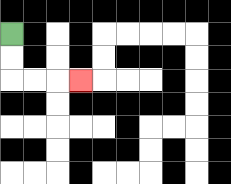{'start': '[0, 1]', 'end': '[3, 3]', 'path_directions': 'D,D,R,R,R', 'path_coordinates': '[[0, 1], [0, 2], [0, 3], [1, 3], [2, 3], [3, 3]]'}